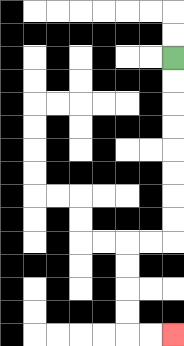{'start': '[7, 2]', 'end': '[7, 14]', 'path_directions': 'D,D,D,D,D,D,D,D,L,L,D,D,D,D,R,R', 'path_coordinates': '[[7, 2], [7, 3], [7, 4], [7, 5], [7, 6], [7, 7], [7, 8], [7, 9], [7, 10], [6, 10], [5, 10], [5, 11], [5, 12], [5, 13], [5, 14], [6, 14], [7, 14]]'}